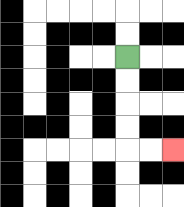{'start': '[5, 2]', 'end': '[7, 6]', 'path_directions': 'D,D,D,D,R,R', 'path_coordinates': '[[5, 2], [5, 3], [5, 4], [5, 5], [5, 6], [6, 6], [7, 6]]'}